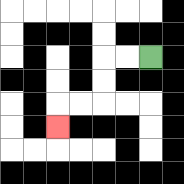{'start': '[6, 2]', 'end': '[2, 5]', 'path_directions': 'L,L,D,D,L,L,D', 'path_coordinates': '[[6, 2], [5, 2], [4, 2], [4, 3], [4, 4], [3, 4], [2, 4], [2, 5]]'}